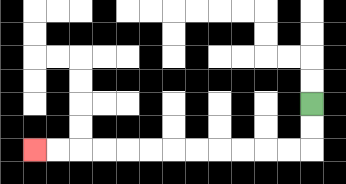{'start': '[13, 4]', 'end': '[1, 6]', 'path_directions': 'D,D,L,L,L,L,L,L,L,L,L,L,L,L', 'path_coordinates': '[[13, 4], [13, 5], [13, 6], [12, 6], [11, 6], [10, 6], [9, 6], [8, 6], [7, 6], [6, 6], [5, 6], [4, 6], [3, 6], [2, 6], [1, 6]]'}